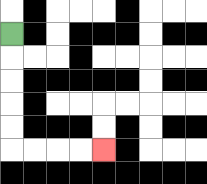{'start': '[0, 1]', 'end': '[4, 6]', 'path_directions': 'D,D,D,D,D,R,R,R,R', 'path_coordinates': '[[0, 1], [0, 2], [0, 3], [0, 4], [0, 5], [0, 6], [1, 6], [2, 6], [3, 6], [4, 6]]'}